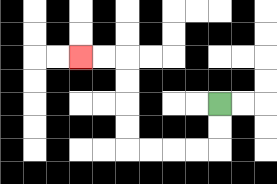{'start': '[9, 4]', 'end': '[3, 2]', 'path_directions': 'D,D,L,L,L,L,U,U,U,U,L,L', 'path_coordinates': '[[9, 4], [9, 5], [9, 6], [8, 6], [7, 6], [6, 6], [5, 6], [5, 5], [5, 4], [5, 3], [5, 2], [4, 2], [3, 2]]'}